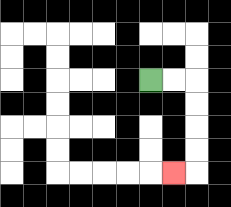{'start': '[6, 3]', 'end': '[7, 7]', 'path_directions': 'R,R,D,D,D,D,L', 'path_coordinates': '[[6, 3], [7, 3], [8, 3], [8, 4], [8, 5], [8, 6], [8, 7], [7, 7]]'}